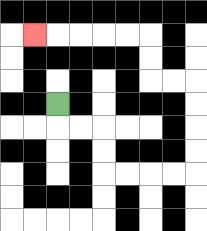{'start': '[2, 4]', 'end': '[1, 1]', 'path_directions': 'D,R,R,D,D,R,R,R,R,U,U,U,U,L,L,U,U,L,L,L,L,L', 'path_coordinates': '[[2, 4], [2, 5], [3, 5], [4, 5], [4, 6], [4, 7], [5, 7], [6, 7], [7, 7], [8, 7], [8, 6], [8, 5], [8, 4], [8, 3], [7, 3], [6, 3], [6, 2], [6, 1], [5, 1], [4, 1], [3, 1], [2, 1], [1, 1]]'}